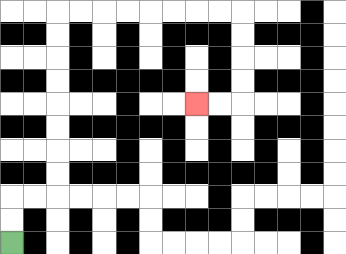{'start': '[0, 10]', 'end': '[8, 4]', 'path_directions': 'U,U,R,R,U,U,U,U,U,U,U,U,R,R,R,R,R,R,R,R,D,D,D,D,L,L', 'path_coordinates': '[[0, 10], [0, 9], [0, 8], [1, 8], [2, 8], [2, 7], [2, 6], [2, 5], [2, 4], [2, 3], [2, 2], [2, 1], [2, 0], [3, 0], [4, 0], [5, 0], [6, 0], [7, 0], [8, 0], [9, 0], [10, 0], [10, 1], [10, 2], [10, 3], [10, 4], [9, 4], [8, 4]]'}